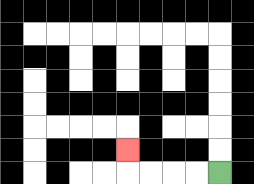{'start': '[9, 7]', 'end': '[5, 6]', 'path_directions': 'L,L,L,L,U', 'path_coordinates': '[[9, 7], [8, 7], [7, 7], [6, 7], [5, 7], [5, 6]]'}